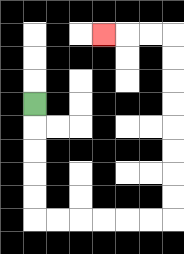{'start': '[1, 4]', 'end': '[4, 1]', 'path_directions': 'D,D,D,D,D,R,R,R,R,R,R,U,U,U,U,U,U,U,U,L,L,L', 'path_coordinates': '[[1, 4], [1, 5], [1, 6], [1, 7], [1, 8], [1, 9], [2, 9], [3, 9], [4, 9], [5, 9], [6, 9], [7, 9], [7, 8], [7, 7], [7, 6], [7, 5], [7, 4], [7, 3], [7, 2], [7, 1], [6, 1], [5, 1], [4, 1]]'}